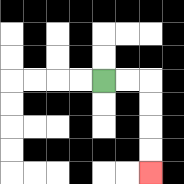{'start': '[4, 3]', 'end': '[6, 7]', 'path_directions': 'R,R,D,D,D,D', 'path_coordinates': '[[4, 3], [5, 3], [6, 3], [6, 4], [6, 5], [6, 6], [6, 7]]'}